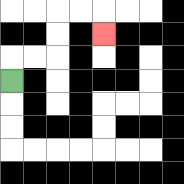{'start': '[0, 3]', 'end': '[4, 1]', 'path_directions': 'U,R,R,U,U,R,R,D', 'path_coordinates': '[[0, 3], [0, 2], [1, 2], [2, 2], [2, 1], [2, 0], [3, 0], [4, 0], [4, 1]]'}